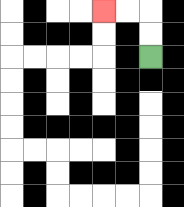{'start': '[6, 2]', 'end': '[4, 0]', 'path_directions': 'U,U,L,L', 'path_coordinates': '[[6, 2], [6, 1], [6, 0], [5, 0], [4, 0]]'}